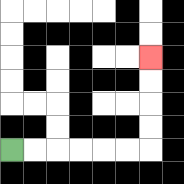{'start': '[0, 6]', 'end': '[6, 2]', 'path_directions': 'R,R,R,R,R,R,U,U,U,U', 'path_coordinates': '[[0, 6], [1, 6], [2, 6], [3, 6], [4, 6], [5, 6], [6, 6], [6, 5], [6, 4], [6, 3], [6, 2]]'}